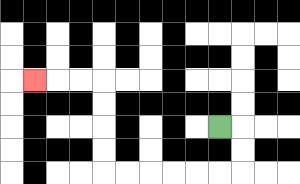{'start': '[9, 5]', 'end': '[1, 3]', 'path_directions': 'R,D,D,L,L,L,L,L,L,U,U,U,U,L,L,L', 'path_coordinates': '[[9, 5], [10, 5], [10, 6], [10, 7], [9, 7], [8, 7], [7, 7], [6, 7], [5, 7], [4, 7], [4, 6], [4, 5], [4, 4], [4, 3], [3, 3], [2, 3], [1, 3]]'}